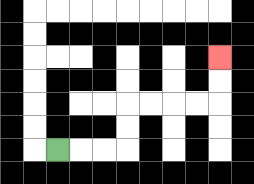{'start': '[2, 6]', 'end': '[9, 2]', 'path_directions': 'R,R,R,U,U,R,R,R,R,U,U', 'path_coordinates': '[[2, 6], [3, 6], [4, 6], [5, 6], [5, 5], [5, 4], [6, 4], [7, 4], [8, 4], [9, 4], [9, 3], [9, 2]]'}